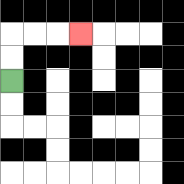{'start': '[0, 3]', 'end': '[3, 1]', 'path_directions': 'U,U,R,R,R', 'path_coordinates': '[[0, 3], [0, 2], [0, 1], [1, 1], [2, 1], [3, 1]]'}